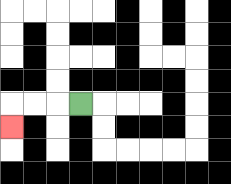{'start': '[3, 4]', 'end': '[0, 5]', 'path_directions': 'L,L,L,D', 'path_coordinates': '[[3, 4], [2, 4], [1, 4], [0, 4], [0, 5]]'}